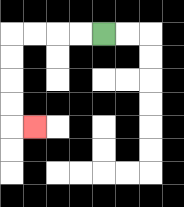{'start': '[4, 1]', 'end': '[1, 5]', 'path_directions': 'L,L,L,L,D,D,D,D,R', 'path_coordinates': '[[4, 1], [3, 1], [2, 1], [1, 1], [0, 1], [0, 2], [0, 3], [0, 4], [0, 5], [1, 5]]'}